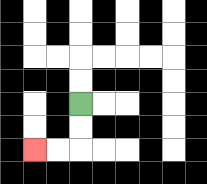{'start': '[3, 4]', 'end': '[1, 6]', 'path_directions': 'D,D,L,L', 'path_coordinates': '[[3, 4], [3, 5], [3, 6], [2, 6], [1, 6]]'}